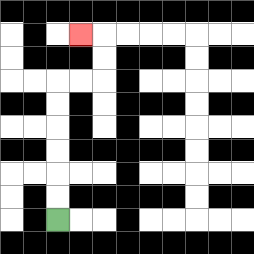{'start': '[2, 9]', 'end': '[3, 1]', 'path_directions': 'U,U,U,U,U,U,R,R,U,U,L', 'path_coordinates': '[[2, 9], [2, 8], [2, 7], [2, 6], [2, 5], [2, 4], [2, 3], [3, 3], [4, 3], [4, 2], [4, 1], [3, 1]]'}